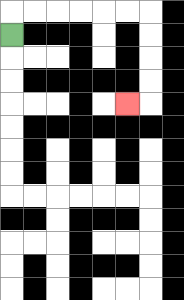{'start': '[0, 1]', 'end': '[5, 4]', 'path_directions': 'U,R,R,R,R,R,R,D,D,D,D,L', 'path_coordinates': '[[0, 1], [0, 0], [1, 0], [2, 0], [3, 0], [4, 0], [5, 0], [6, 0], [6, 1], [6, 2], [6, 3], [6, 4], [5, 4]]'}